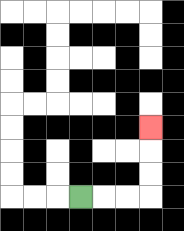{'start': '[3, 8]', 'end': '[6, 5]', 'path_directions': 'R,R,R,U,U,U', 'path_coordinates': '[[3, 8], [4, 8], [5, 8], [6, 8], [6, 7], [6, 6], [6, 5]]'}